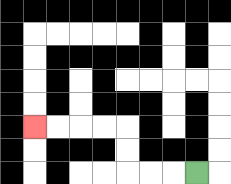{'start': '[8, 7]', 'end': '[1, 5]', 'path_directions': 'L,L,L,U,U,L,L,L,L', 'path_coordinates': '[[8, 7], [7, 7], [6, 7], [5, 7], [5, 6], [5, 5], [4, 5], [3, 5], [2, 5], [1, 5]]'}